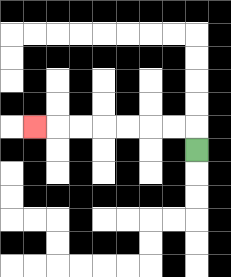{'start': '[8, 6]', 'end': '[1, 5]', 'path_directions': 'U,L,L,L,L,L,L,L', 'path_coordinates': '[[8, 6], [8, 5], [7, 5], [6, 5], [5, 5], [4, 5], [3, 5], [2, 5], [1, 5]]'}